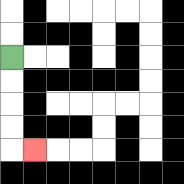{'start': '[0, 2]', 'end': '[1, 6]', 'path_directions': 'D,D,D,D,R', 'path_coordinates': '[[0, 2], [0, 3], [0, 4], [0, 5], [0, 6], [1, 6]]'}